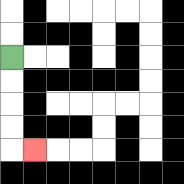{'start': '[0, 2]', 'end': '[1, 6]', 'path_directions': 'D,D,D,D,R', 'path_coordinates': '[[0, 2], [0, 3], [0, 4], [0, 5], [0, 6], [1, 6]]'}